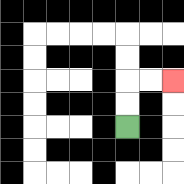{'start': '[5, 5]', 'end': '[7, 3]', 'path_directions': 'U,U,R,R', 'path_coordinates': '[[5, 5], [5, 4], [5, 3], [6, 3], [7, 3]]'}